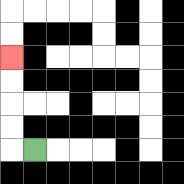{'start': '[1, 6]', 'end': '[0, 2]', 'path_directions': 'L,U,U,U,U', 'path_coordinates': '[[1, 6], [0, 6], [0, 5], [0, 4], [0, 3], [0, 2]]'}